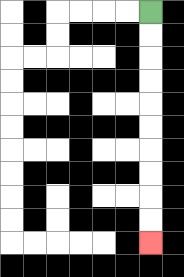{'start': '[6, 0]', 'end': '[6, 10]', 'path_directions': 'D,D,D,D,D,D,D,D,D,D', 'path_coordinates': '[[6, 0], [6, 1], [6, 2], [6, 3], [6, 4], [6, 5], [6, 6], [6, 7], [6, 8], [6, 9], [6, 10]]'}